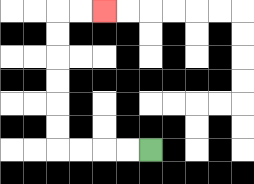{'start': '[6, 6]', 'end': '[4, 0]', 'path_directions': 'L,L,L,L,U,U,U,U,U,U,R,R', 'path_coordinates': '[[6, 6], [5, 6], [4, 6], [3, 6], [2, 6], [2, 5], [2, 4], [2, 3], [2, 2], [2, 1], [2, 0], [3, 0], [4, 0]]'}